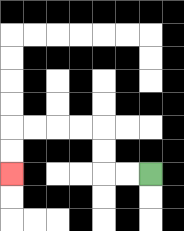{'start': '[6, 7]', 'end': '[0, 7]', 'path_directions': 'L,L,U,U,L,L,L,L,D,D', 'path_coordinates': '[[6, 7], [5, 7], [4, 7], [4, 6], [4, 5], [3, 5], [2, 5], [1, 5], [0, 5], [0, 6], [0, 7]]'}